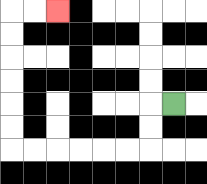{'start': '[7, 4]', 'end': '[2, 0]', 'path_directions': 'L,D,D,L,L,L,L,L,L,U,U,U,U,U,U,R,R', 'path_coordinates': '[[7, 4], [6, 4], [6, 5], [6, 6], [5, 6], [4, 6], [3, 6], [2, 6], [1, 6], [0, 6], [0, 5], [0, 4], [0, 3], [0, 2], [0, 1], [0, 0], [1, 0], [2, 0]]'}